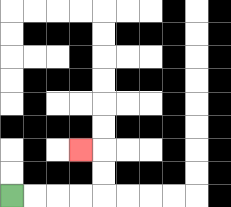{'start': '[0, 8]', 'end': '[3, 6]', 'path_directions': 'R,R,R,R,U,U,L', 'path_coordinates': '[[0, 8], [1, 8], [2, 8], [3, 8], [4, 8], [4, 7], [4, 6], [3, 6]]'}